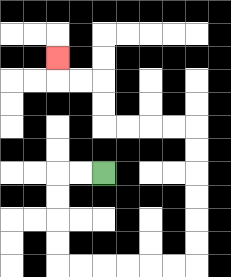{'start': '[4, 7]', 'end': '[2, 2]', 'path_directions': 'L,L,D,D,D,D,R,R,R,R,R,R,U,U,U,U,U,U,L,L,L,L,U,U,L,L,U', 'path_coordinates': '[[4, 7], [3, 7], [2, 7], [2, 8], [2, 9], [2, 10], [2, 11], [3, 11], [4, 11], [5, 11], [6, 11], [7, 11], [8, 11], [8, 10], [8, 9], [8, 8], [8, 7], [8, 6], [8, 5], [7, 5], [6, 5], [5, 5], [4, 5], [4, 4], [4, 3], [3, 3], [2, 3], [2, 2]]'}